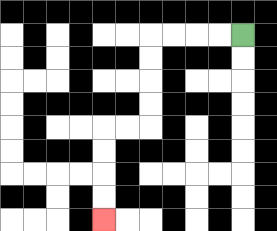{'start': '[10, 1]', 'end': '[4, 9]', 'path_directions': 'L,L,L,L,D,D,D,D,L,L,D,D,D,D', 'path_coordinates': '[[10, 1], [9, 1], [8, 1], [7, 1], [6, 1], [6, 2], [6, 3], [6, 4], [6, 5], [5, 5], [4, 5], [4, 6], [4, 7], [4, 8], [4, 9]]'}